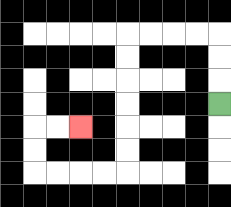{'start': '[9, 4]', 'end': '[3, 5]', 'path_directions': 'U,U,U,L,L,L,L,D,D,D,D,D,D,L,L,L,L,U,U,R,R', 'path_coordinates': '[[9, 4], [9, 3], [9, 2], [9, 1], [8, 1], [7, 1], [6, 1], [5, 1], [5, 2], [5, 3], [5, 4], [5, 5], [5, 6], [5, 7], [4, 7], [3, 7], [2, 7], [1, 7], [1, 6], [1, 5], [2, 5], [3, 5]]'}